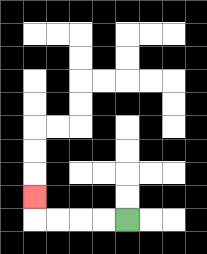{'start': '[5, 9]', 'end': '[1, 8]', 'path_directions': 'L,L,L,L,U', 'path_coordinates': '[[5, 9], [4, 9], [3, 9], [2, 9], [1, 9], [1, 8]]'}